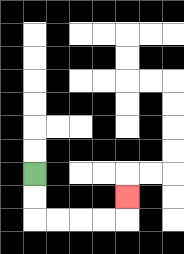{'start': '[1, 7]', 'end': '[5, 8]', 'path_directions': 'D,D,R,R,R,R,U', 'path_coordinates': '[[1, 7], [1, 8], [1, 9], [2, 9], [3, 9], [4, 9], [5, 9], [5, 8]]'}